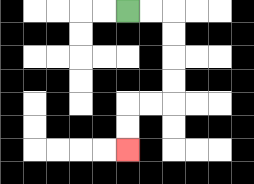{'start': '[5, 0]', 'end': '[5, 6]', 'path_directions': 'R,R,D,D,D,D,L,L,D,D', 'path_coordinates': '[[5, 0], [6, 0], [7, 0], [7, 1], [7, 2], [7, 3], [7, 4], [6, 4], [5, 4], [5, 5], [5, 6]]'}